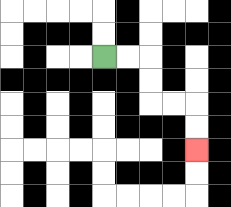{'start': '[4, 2]', 'end': '[8, 6]', 'path_directions': 'R,R,D,D,R,R,D,D', 'path_coordinates': '[[4, 2], [5, 2], [6, 2], [6, 3], [6, 4], [7, 4], [8, 4], [8, 5], [8, 6]]'}